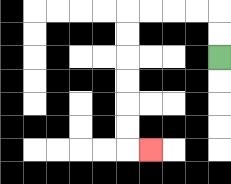{'start': '[9, 2]', 'end': '[6, 6]', 'path_directions': 'U,U,L,L,L,L,D,D,D,D,D,D,R', 'path_coordinates': '[[9, 2], [9, 1], [9, 0], [8, 0], [7, 0], [6, 0], [5, 0], [5, 1], [5, 2], [5, 3], [5, 4], [5, 5], [5, 6], [6, 6]]'}